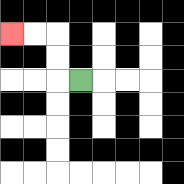{'start': '[3, 3]', 'end': '[0, 1]', 'path_directions': 'L,U,U,L,L', 'path_coordinates': '[[3, 3], [2, 3], [2, 2], [2, 1], [1, 1], [0, 1]]'}